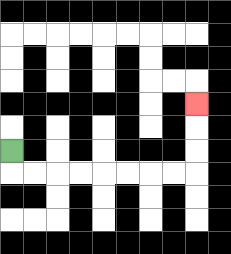{'start': '[0, 6]', 'end': '[8, 4]', 'path_directions': 'D,R,R,R,R,R,R,R,R,U,U,U', 'path_coordinates': '[[0, 6], [0, 7], [1, 7], [2, 7], [3, 7], [4, 7], [5, 7], [6, 7], [7, 7], [8, 7], [8, 6], [8, 5], [8, 4]]'}